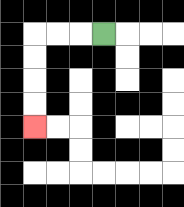{'start': '[4, 1]', 'end': '[1, 5]', 'path_directions': 'L,L,L,D,D,D,D', 'path_coordinates': '[[4, 1], [3, 1], [2, 1], [1, 1], [1, 2], [1, 3], [1, 4], [1, 5]]'}